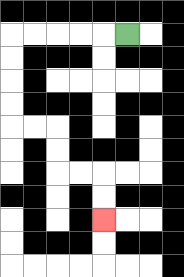{'start': '[5, 1]', 'end': '[4, 9]', 'path_directions': 'L,L,L,L,L,D,D,D,D,R,R,D,D,R,R,D,D', 'path_coordinates': '[[5, 1], [4, 1], [3, 1], [2, 1], [1, 1], [0, 1], [0, 2], [0, 3], [0, 4], [0, 5], [1, 5], [2, 5], [2, 6], [2, 7], [3, 7], [4, 7], [4, 8], [4, 9]]'}